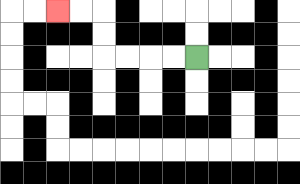{'start': '[8, 2]', 'end': '[2, 0]', 'path_directions': 'L,L,L,L,U,U,L,L', 'path_coordinates': '[[8, 2], [7, 2], [6, 2], [5, 2], [4, 2], [4, 1], [4, 0], [3, 0], [2, 0]]'}